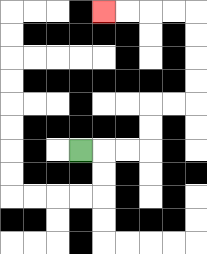{'start': '[3, 6]', 'end': '[4, 0]', 'path_directions': 'R,R,R,U,U,R,R,U,U,U,U,L,L,L,L', 'path_coordinates': '[[3, 6], [4, 6], [5, 6], [6, 6], [6, 5], [6, 4], [7, 4], [8, 4], [8, 3], [8, 2], [8, 1], [8, 0], [7, 0], [6, 0], [5, 0], [4, 0]]'}